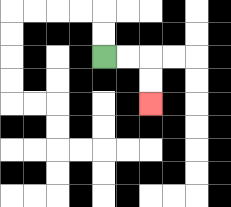{'start': '[4, 2]', 'end': '[6, 4]', 'path_directions': 'R,R,D,D', 'path_coordinates': '[[4, 2], [5, 2], [6, 2], [6, 3], [6, 4]]'}